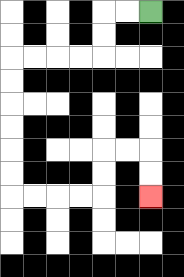{'start': '[6, 0]', 'end': '[6, 8]', 'path_directions': 'L,L,D,D,L,L,L,L,D,D,D,D,D,D,R,R,R,R,U,U,R,R,D,D', 'path_coordinates': '[[6, 0], [5, 0], [4, 0], [4, 1], [4, 2], [3, 2], [2, 2], [1, 2], [0, 2], [0, 3], [0, 4], [0, 5], [0, 6], [0, 7], [0, 8], [1, 8], [2, 8], [3, 8], [4, 8], [4, 7], [4, 6], [5, 6], [6, 6], [6, 7], [6, 8]]'}